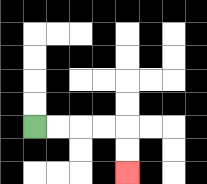{'start': '[1, 5]', 'end': '[5, 7]', 'path_directions': 'R,R,R,R,D,D', 'path_coordinates': '[[1, 5], [2, 5], [3, 5], [4, 5], [5, 5], [5, 6], [5, 7]]'}